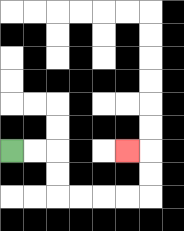{'start': '[0, 6]', 'end': '[5, 6]', 'path_directions': 'R,R,D,D,R,R,R,R,U,U,L', 'path_coordinates': '[[0, 6], [1, 6], [2, 6], [2, 7], [2, 8], [3, 8], [4, 8], [5, 8], [6, 8], [6, 7], [6, 6], [5, 6]]'}